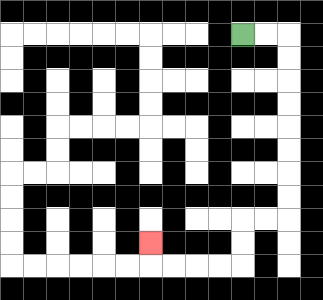{'start': '[10, 1]', 'end': '[6, 10]', 'path_directions': 'R,R,D,D,D,D,D,D,D,D,L,L,D,D,L,L,L,L,U', 'path_coordinates': '[[10, 1], [11, 1], [12, 1], [12, 2], [12, 3], [12, 4], [12, 5], [12, 6], [12, 7], [12, 8], [12, 9], [11, 9], [10, 9], [10, 10], [10, 11], [9, 11], [8, 11], [7, 11], [6, 11], [6, 10]]'}